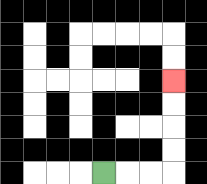{'start': '[4, 7]', 'end': '[7, 3]', 'path_directions': 'R,R,R,U,U,U,U', 'path_coordinates': '[[4, 7], [5, 7], [6, 7], [7, 7], [7, 6], [7, 5], [7, 4], [7, 3]]'}